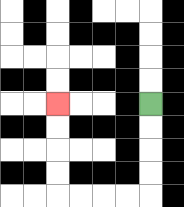{'start': '[6, 4]', 'end': '[2, 4]', 'path_directions': 'D,D,D,D,L,L,L,L,U,U,U,U', 'path_coordinates': '[[6, 4], [6, 5], [6, 6], [6, 7], [6, 8], [5, 8], [4, 8], [3, 8], [2, 8], [2, 7], [2, 6], [2, 5], [2, 4]]'}